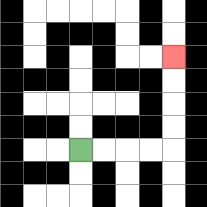{'start': '[3, 6]', 'end': '[7, 2]', 'path_directions': 'R,R,R,R,U,U,U,U', 'path_coordinates': '[[3, 6], [4, 6], [5, 6], [6, 6], [7, 6], [7, 5], [7, 4], [7, 3], [7, 2]]'}